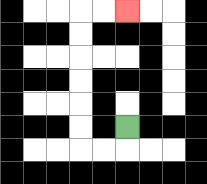{'start': '[5, 5]', 'end': '[5, 0]', 'path_directions': 'D,L,L,U,U,U,U,U,U,R,R', 'path_coordinates': '[[5, 5], [5, 6], [4, 6], [3, 6], [3, 5], [3, 4], [3, 3], [3, 2], [3, 1], [3, 0], [4, 0], [5, 0]]'}